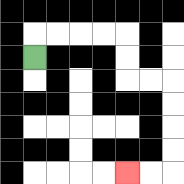{'start': '[1, 2]', 'end': '[5, 7]', 'path_directions': 'U,R,R,R,R,D,D,R,R,D,D,D,D,L,L', 'path_coordinates': '[[1, 2], [1, 1], [2, 1], [3, 1], [4, 1], [5, 1], [5, 2], [5, 3], [6, 3], [7, 3], [7, 4], [7, 5], [7, 6], [7, 7], [6, 7], [5, 7]]'}